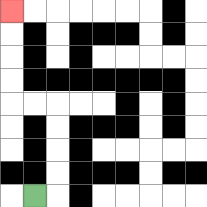{'start': '[1, 8]', 'end': '[0, 0]', 'path_directions': 'R,U,U,U,U,L,L,U,U,U,U', 'path_coordinates': '[[1, 8], [2, 8], [2, 7], [2, 6], [2, 5], [2, 4], [1, 4], [0, 4], [0, 3], [0, 2], [0, 1], [0, 0]]'}